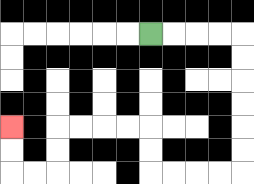{'start': '[6, 1]', 'end': '[0, 5]', 'path_directions': 'R,R,R,R,D,D,D,D,D,D,L,L,L,L,U,U,L,L,L,L,D,D,L,L,U,U', 'path_coordinates': '[[6, 1], [7, 1], [8, 1], [9, 1], [10, 1], [10, 2], [10, 3], [10, 4], [10, 5], [10, 6], [10, 7], [9, 7], [8, 7], [7, 7], [6, 7], [6, 6], [6, 5], [5, 5], [4, 5], [3, 5], [2, 5], [2, 6], [2, 7], [1, 7], [0, 7], [0, 6], [0, 5]]'}